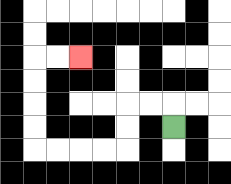{'start': '[7, 5]', 'end': '[3, 2]', 'path_directions': 'U,L,L,D,D,L,L,L,L,U,U,U,U,R,R', 'path_coordinates': '[[7, 5], [7, 4], [6, 4], [5, 4], [5, 5], [5, 6], [4, 6], [3, 6], [2, 6], [1, 6], [1, 5], [1, 4], [1, 3], [1, 2], [2, 2], [3, 2]]'}